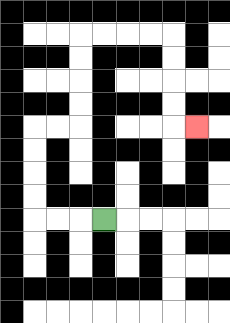{'start': '[4, 9]', 'end': '[8, 5]', 'path_directions': 'L,L,L,U,U,U,U,R,R,U,U,U,U,R,R,R,R,D,D,D,D,R', 'path_coordinates': '[[4, 9], [3, 9], [2, 9], [1, 9], [1, 8], [1, 7], [1, 6], [1, 5], [2, 5], [3, 5], [3, 4], [3, 3], [3, 2], [3, 1], [4, 1], [5, 1], [6, 1], [7, 1], [7, 2], [7, 3], [7, 4], [7, 5], [8, 5]]'}